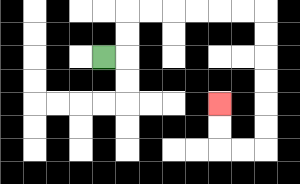{'start': '[4, 2]', 'end': '[9, 4]', 'path_directions': 'R,U,U,R,R,R,R,R,R,D,D,D,D,D,D,L,L,U,U', 'path_coordinates': '[[4, 2], [5, 2], [5, 1], [5, 0], [6, 0], [7, 0], [8, 0], [9, 0], [10, 0], [11, 0], [11, 1], [11, 2], [11, 3], [11, 4], [11, 5], [11, 6], [10, 6], [9, 6], [9, 5], [9, 4]]'}